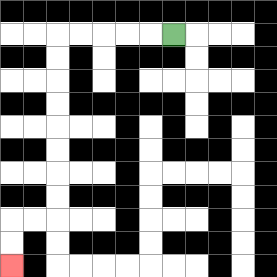{'start': '[7, 1]', 'end': '[0, 11]', 'path_directions': 'L,L,L,L,L,D,D,D,D,D,D,D,D,L,L,D,D', 'path_coordinates': '[[7, 1], [6, 1], [5, 1], [4, 1], [3, 1], [2, 1], [2, 2], [2, 3], [2, 4], [2, 5], [2, 6], [2, 7], [2, 8], [2, 9], [1, 9], [0, 9], [0, 10], [0, 11]]'}